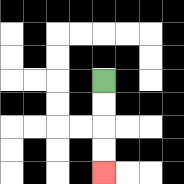{'start': '[4, 3]', 'end': '[4, 7]', 'path_directions': 'D,D,D,D', 'path_coordinates': '[[4, 3], [4, 4], [4, 5], [4, 6], [4, 7]]'}